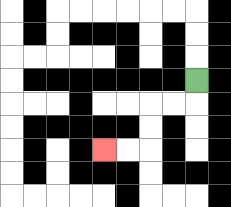{'start': '[8, 3]', 'end': '[4, 6]', 'path_directions': 'D,L,L,D,D,L,L', 'path_coordinates': '[[8, 3], [8, 4], [7, 4], [6, 4], [6, 5], [6, 6], [5, 6], [4, 6]]'}